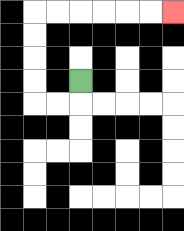{'start': '[3, 3]', 'end': '[7, 0]', 'path_directions': 'D,L,L,U,U,U,U,R,R,R,R,R,R', 'path_coordinates': '[[3, 3], [3, 4], [2, 4], [1, 4], [1, 3], [1, 2], [1, 1], [1, 0], [2, 0], [3, 0], [4, 0], [5, 0], [6, 0], [7, 0]]'}